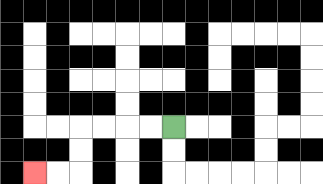{'start': '[7, 5]', 'end': '[1, 7]', 'path_directions': 'L,L,L,L,D,D,L,L', 'path_coordinates': '[[7, 5], [6, 5], [5, 5], [4, 5], [3, 5], [3, 6], [3, 7], [2, 7], [1, 7]]'}